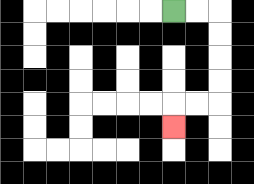{'start': '[7, 0]', 'end': '[7, 5]', 'path_directions': 'R,R,D,D,D,D,L,L,D', 'path_coordinates': '[[7, 0], [8, 0], [9, 0], [9, 1], [9, 2], [9, 3], [9, 4], [8, 4], [7, 4], [7, 5]]'}